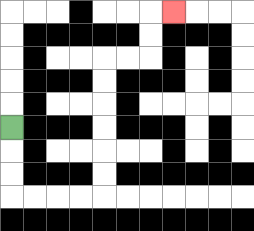{'start': '[0, 5]', 'end': '[7, 0]', 'path_directions': 'D,D,D,R,R,R,R,U,U,U,U,U,U,R,R,U,U,R', 'path_coordinates': '[[0, 5], [0, 6], [0, 7], [0, 8], [1, 8], [2, 8], [3, 8], [4, 8], [4, 7], [4, 6], [4, 5], [4, 4], [4, 3], [4, 2], [5, 2], [6, 2], [6, 1], [6, 0], [7, 0]]'}